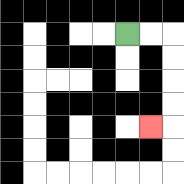{'start': '[5, 1]', 'end': '[6, 5]', 'path_directions': 'R,R,D,D,D,D,L', 'path_coordinates': '[[5, 1], [6, 1], [7, 1], [7, 2], [7, 3], [7, 4], [7, 5], [6, 5]]'}